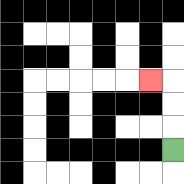{'start': '[7, 6]', 'end': '[6, 3]', 'path_directions': 'U,U,U,L', 'path_coordinates': '[[7, 6], [7, 5], [7, 4], [7, 3], [6, 3]]'}